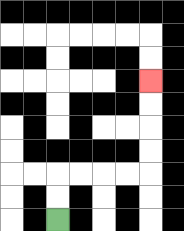{'start': '[2, 9]', 'end': '[6, 3]', 'path_directions': 'U,U,R,R,R,R,U,U,U,U', 'path_coordinates': '[[2, 9], [2, 8], [2, 7], [3, 7], [4, 7], [5, 7], [6, 7], [6, 6], [6, 5], [6, 4], [6, 3]]'}